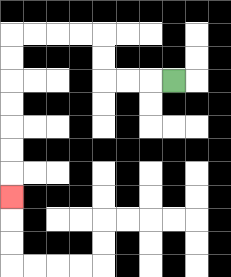{'start': '[7, 3]', 'end': '[0, 8]', 'path_directions': 'L,L,L,U,U,L,L,L,L,D,D,D,D,D,D,D', 'path_coordinates': '[[7, 3], [6, 3], [5, 3], [4, 3], [4, 2], [4, 1], [3, 1], [2, 1], [1, 1], [0, 1], [0, 2], [0, 3], [0, 4], [0, 5], [0, 6], [0, 7], [0, 8]]'}